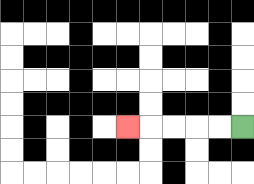{'start': '[10, 5]', 'end': '[5, 5]', 'path_directions': 'L,L,L,L,L', 'path_coordinates': '[[10, 5], [9, 5], [8, 5], [7, 5], [6, 5], [5, 5]]'}